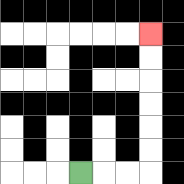{'start': '[3, 7]', 'end': '[6, 1]', 'path_directions': 'R,R,R,U,U,U,U,U,U', 'path_coordinates': '[[3, 7], [4, 7], [5, 7], [6, 7], [6, 6], [6, 5], [6, 4], [6, 3], [6, 2], [6, 1]]'}